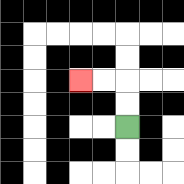{'start': '[5, 5]', 'end': '[3, 3]', 'path_directions': 'U,U,L,L', 'path_coordinates': '[[5, 5], [5, 4], [5, 3], [4, 3], [3, 3]]'}